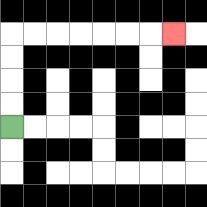{'start': '[0, 5]', 'end': '[7, 1]', 'path_directions': 'U,U,U,U,R,R,R,R,R,R,R', 'path_coordinates': '[[0, 5], [0, 4], [0, 3], [0, 2], [0, 1], [1, 1], [2, 1], [3, 1], [4, 1], [5, 1], [6, 1], [7, 1]]'}